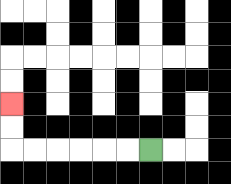{'start': '[6, 6]', 'end': '[0, 4]', 'path_directions': 'L,L,L,L,L,L,U,U', 'path_coordinates': '[[6, 6], [5, 6], [4, 6], [3, 6], [2, 6], [1, 6], [0, 6], [0, 5], [0, 4]]'}